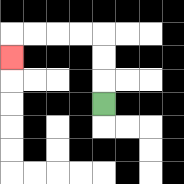{'start': '[4, 4]', 'end': '[0, 2]', 'path_directions': 'U,U,U,L,L,L,L,D', 'path_coordinates': '[[4, 4], [4, 3], [4, 2], [4, 1], [3, 1], [2, 1], [1, 1], [0, 1], [0, 2]]'}